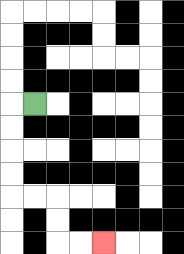{'start': '[1, 4]', 'end': '[4, 10]', 'path_directions': 'L,D,D,D,D,R,R,D,D,R,R', 'path_coordinates': '[[1, 4], [0, 4], [0, 5], [0, 6], [0, 7], [0, 8], [1, 8], [2, 8], [2, 9], [2, 10], [3, 10], [4, 10]]'}